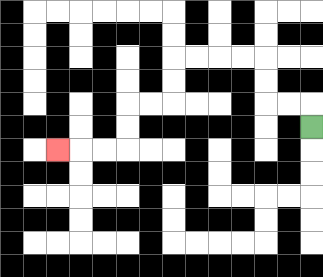{'start': '[13, 5]', 'end': '[2, 6]', 'path_directions': 'U,L,L,U,U,L,L,L,L,D,D,L,L,D,D,L,L,L', 'path_coordinates': '[[13, 5], [13, 4], [12, 4], [11, 4], [11, 3], [11, 2], [10, 2], [9, 2], [8, 2], [7, 2], [7, 3], [7, 4], [6, 4], [5, 4], [5, 5], [5, 6], [4, 6], [3, 6], [2, 6]]'}